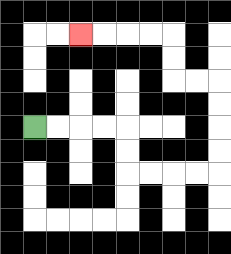{'start': '[1, 5]', 'end': '[3, 1]', 'path_directions': 'R,R,R,R,D,D,R,R,R,R,U,U,U,U,L,L,U,U,L,L,L,L', 'path_coordinates': '[[1, 5], [2, 5], [3, 5], [4, 5], [5, 5], [5, 6], [5, 7], [6, 7], [7, 7], [8, 7], [9, 7], [9, 6], [9, 5], [9, 4], [9, 3], [8, 3], [7, 3], [7, 2], [7, 1], [6, 1], [5, 1], [4, 1], [3, 1]]'}